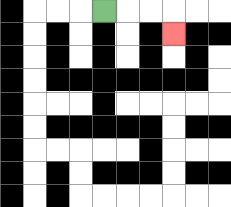{'start': '[4, 0]', 'end': '[7, 1]', 'path_directions': 'R,R,R,D', 'path_coordinates': '[[4, 0], [5, 0], [6, 0], [7, 0], [7, 1]]'}